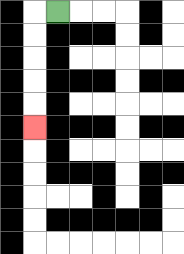{'start': '[2, 0]', 'end': '[1, 5]', 'path_directions': 'L,D,D,D,D,D', 'path_coordinates': '[[2, 0], [1, 0], [1, 1], [1, 2], [1, 3], [1, 4], [1, 5]]'}